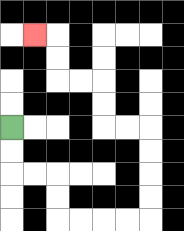{'start': '[0, 5]', 'end': '[1, 1]', 'path_directions': 'D,D,R,R,D,D,R,R,R,R,U,U,U,U,L,L,U,U,L,L,U,U,L', 'path_coordinates': '[[0, 5], [0, 6], [0, 7], [1, 7], [2, 7], [2, 8], [2, 9], [3, 9], [4, 9], [5, 9], [6, 9], [6, 8], [6, 7], [6, 6], [6, 5], [5, 5], [4, 5], [4, 4], [4, 3], [3, 3], [2, 3], [2, 2], [2, 1], [1, 1]]'}